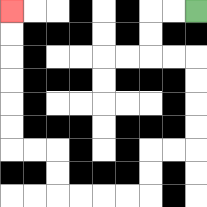{'start': '[8, 0]', 'end': '[0, 0]', 'path_directions': 'L,L,D,D,R,R,D,D,D,D,L,L,D,D,L,L,L,L,U,U,L,L,U,U,U,U,U,U', 'path_coordinates': '[[8, 0], [7, 0], [6, 0], [6, 1], [6, 2], [7, 2], [8, 2], [8, 3], [8, 4], [8, 5], [8, 6], [7, 6], [6, 6], [6, 7], [6, 8], [5, 8], [4, 8], [3, 8], [2, 8], [2, 7], [2, 6], [1, 6], [0, 6], [0, 5], [0, 4], [0, 3], [0, 2], [0, 1], [0, 0]]'}